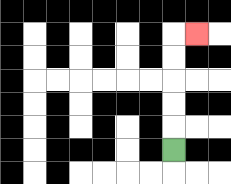{'start': '[7, 6]', 'end': '[8, 1]', 'path_directions': 'U,U,U,U,U,R', 'path_coordinates': '[[7, 6], [7, 5], [7, 4], [7, 3], [7, 2], [7, 1], [8, 1]]'}